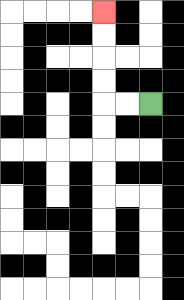{'start': '[6, 4]', 'end': '[4, 0]', 'path_directions': 'L,L,U,U,U,U', 'path_coordinates': '[[6, 4], [5, 4], [4, 4], [4, 3], [4, 2], [4, 1], [4, 0]]'}